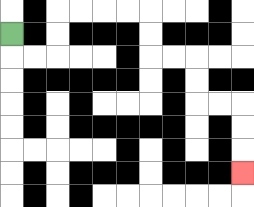{'start': '[0, 1]', 'end': '[10, 7]', 'path_directions': 'D,R,R,U,U,R,R,R,R,D,D,R,R,D,D,R,R,D,D,D', 'path_coordinates': '[[0, 1], [0, 2], [1, 2], [2, 2], [2, 1], [2, 0], [3, 0], [4, 0], [5, 0], [6, 0], [6, 1], [6, 2], [7, 2], [8, 2], [8, 3], [8, 4], [9, 4], [10, 4], [10, 5], [10, 6], [10, 7]]'}